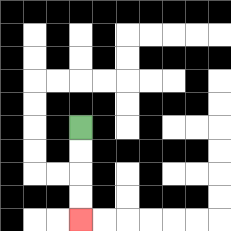{'start': '[3, 5]', 'end': '[3, 9]', 'path_directions': 'D,D,D,D', 'path_coordinates': '[[3, 5], [3, 6], [3, 7], [3, 8], [3, 9]]'}